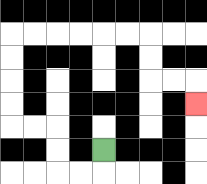{'start': '[4, 6]', 'end': '[8, 4]', 'path_directions': 'D,L,L,U,U,L,L,U,U,U,U,R,R,R,R,R,R,D,D,R,R,D', 'path_coordinates': '[[4, 6], [4, 7], [3, 7], [2, 7], [2, 6], [2, 5], [1, 5], [0, 5], [0, 4], [0, 3], [0, 2], [0, 1], [1, 1], [2, 1], [3, 1], [4, 1], [5, 1], [6, 1], [6, 2], [6, 3], [7, 3], [8, 3], [8, 4]]'}